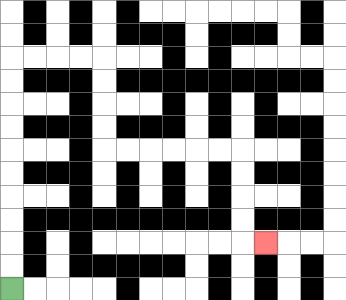{'start': '[0, 12]', 'end': '[11, 10]', 'path_directions': 'U,U,U,U,U,U,U,U,U,U,R,R,R,R,D,D,D,D,R,R,R,R,R,R,D,D,D,D,R', 'path_coordinates': '[[0, 12], [0, 11], [0, 10], [0, 9], [0, 8], [0, 7], [0, 6], [0, 5], [0, 4], [0, 3], [0, 2], [1, 2], [2, 2], [3, 2], [4, 2], [4, 3], [4, 4], [4, 5], [4, 6], [5, 6], [6, 6], [7, 6], [8, 6], [9, 6], [10, 6], [10, 7], [10, 8], [10, 9], [10, 10], [11, 10]]'}